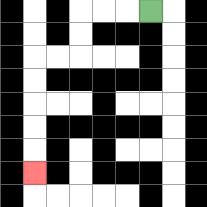{'start': '[6, 0]', 'end': '[1, 7]', 'path_directions': 'L,L,L,D,D,L,L,D,D,D,D,D', 'path_coordinates': '[[6, 0], [5, 0], [4, 0], [3, 0], [3, 1], [3, 2], [2, 2], [1, 2], [1, 3], [1, 4], [1, 5], [1, 6], [1, 7]]'}